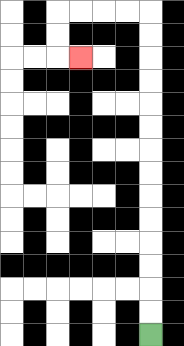{'start': '[6, 14]', 'end': '[3, 2]', 'path_directions': 'U,U,U,U,U,U,U,U,U,U,U,U,U,U,L,L,L,L,D,D,R', 'path_coordinates': '[[6, 14], [6, 13], [6, 12], [6, 11], [6, 10], [6, 9], [6, 8], [6, 7], [6, 6], [6, 5], [6, 4], [6, 3], [6, 2], [6, 1], [6, 0], [5, 0], [4, 0], [3, 0], [2, 0], [2, 1], [2, 2], [3, 2]]'}